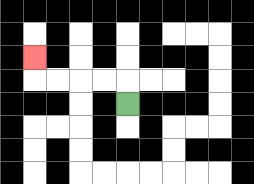{'start': '[5, 4]', 'end': '[1, 2]', 'path_directions': 'U,L,L,L,L,U', 'path_coordinates': '[[5, 4], [5, 3], [4, 3], [3, 3], [2, 3], [1, 3], [1, 2]]'}